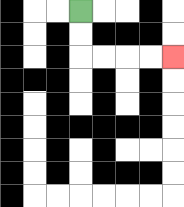{'start': '[3, 0]', 'end': '[7, 2]', 'path_directions': 'D,D,R,R,R,R', 'path_coordinates': '[[3, 0], [3, 1], [3, 2], [4, 2], [5, 2], [6, 2], [7, 2]]'}